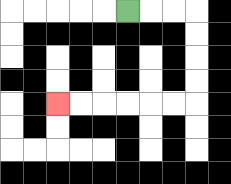{'start': '[5, 0]', 'end': '[2, 4]', 'path_directions': 'R,R,R,D,D,D,D,L,L,L,L,L,L', 'path_coordinates': '[[5, 0], [6, 0], [7, 0], [8, 0], [8, 1], [8, 2], [8, 3], [8, 4], [7, 4], [6, 4], [5, 4], [4, 4], [3, 4], [2, 4]]'}